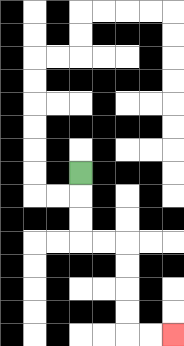{'start': '[3, 7]', 'end': '[7, 14]', 'path_directions': 'D,D,D,R,R,D,D,D,D,R,R', 'path_coordinates': '[[3, 7], [3, 8], [3, 9], [3, 10], [4, 10], [5, 10], [5, 11], [5, 12], [5, 13], [5, 14], [6, 14], [7, 14]]'}